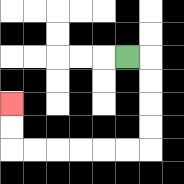{'start': '[5, 2]', 'end': '[0, 4]', 'path_directions': 'R,D,D,D,D,L,L,L,L,L,L,U,U', 'path_coordinates': '[[5, 2], [6, 2], [6, 3], [6, 4], [6, 5], [6, 6], [5, 6], [4, 6], [3, 6], [2, 6], [1, 6], [0, 6], [0, 5], [0, 4]]'}